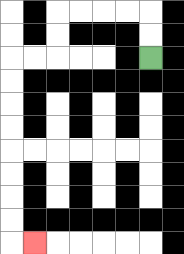{'start': '[6, 2]', 'end': '[1, 10]', 'path_directions': 'U,U,L,L,L,L,D,D,L,L,D,D,D,D,D,D,D,D,R', 'path_coordinates': '[[6, 2], [6, 1], [6, 0], [5, 0], [4, 0], [3, 0], [2, 0], [2, 1], [2, 2], [1, 2], [0, 2], [0, 3], [0, 4], [0, 5], [0, 6], [0, 7], [0, 8], [0, 9], [0, 10], [1, 10]]'}